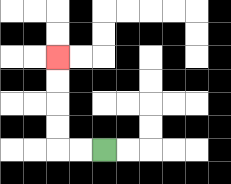{'start': '[4, 6]', 'end': '[2, 2]', 'path_directions': 'L,L,U,U,U,U', 'path_coordinates': '[[4, 6], [3, 6], [2, 6], [2, 5], [2, 4], [2, 3], [2, 2]]'}